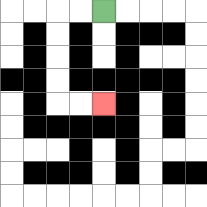{'start': '[4, 0]', 'end': '[4, 4]', 'path_directions': 'L,L,D,D,D,D,R,R', 'path_coordinates': '[[4, 0], [3, 0], [2, 0], [2, 1], [2, 2], [2, 3], [2, 4], [3, 4], [4, 4]]'}